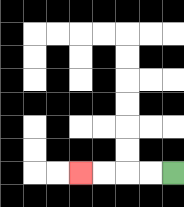{'start': '[7, 7]', 'end': '[3, 7]', 'path_directions': 'L,L,L,L', 'path_coordinates': '[[7, 7], [6, 7], [5, 7], [4, 7], [3, 7]]'}